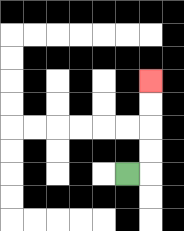{'start': '[5, 7]', 'end': '[6, 3]', 'path_directions': 'R,U,U,U,U', 'path_coordinates': '[[5, 7], [6, 7], [6, 6], [6, 5], [6, 4], [6, 3]]'}